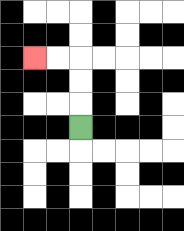{'start': '[3, 5]', 'end': '[1, 2]', 'path_directions': 'U,U,U,L,L', 'path_coordinates': '[[3, 5], [3, 4], [3, 3], [3, 2], [2, 2], [1, 2]]'}